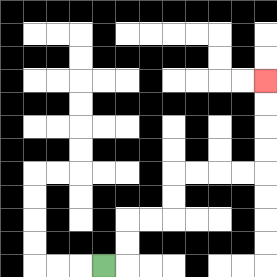{'start': '[4, 11]', 'end': '[11, 3]', 'path_directions': 'R,U,U,R,R,U,U,R,R,R,R,U,U,U,U', 'path_coordinates': '[[4, 11], [5, 11], [5, 10], [5, 9], [6, 9], [7, 9], [7, 8], [7, 7], [8, 7], [9, 7], [10, 7], [11, 7], [11, 6], [11, 5], [11, 4], [11, 3]]'}